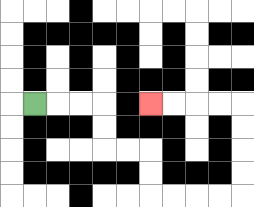{'start': '[1, 4]', 'end': '[6, 4]', 'path_directions': 'R,R,R,D,D,R,R,D,D,R,R,R,R,U,U,U,U,L,L,L,L', 'path_coordinates': '[[1, 4], [2, 4], [3, 4], [4, 4], [4, 5], [4, 6], [5, 6], [6, 6], [6, 7], [6, 8], [7, 8], [8, 8], [9, 8], [10, 8], [10, 7], [10, 6], [10, 5], [10, 4], [9, 4], [8, 4], [7, 4], [6, 4]]'}